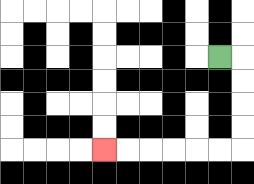{'start': '[9, 2]', 'end': '[4, 6]', 'path_directions': 'R,D,D,D,D,L,L,L,L,L,L', 'path_coordinates': '[[9, 2], [10, 2], [10, 3], [10, 4], [10, 5], [10, 6], [9, 6], [8, 6], [7, 6], [6, 6], [5, 6], [4, 6]]'}